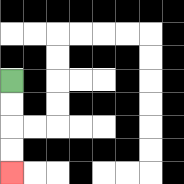{'start': '[0, 3]', 'end': '[0, 7]', 'path_directions': 'D,D,D,D', 'path_coordinates': '[[0, 3], [0, 4], [0, 5], [0, 6], [0, 7]]'}